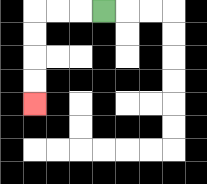{'start': '[4, 0]', 'end': '[1, 4]', 'path_directions': 'L,L,L,D,D,D,D', 'path_coordinates': '[[4, 0], [3, 0], [2, 0], [1, 0], [1, 1], [1, 2], [1, 3], [1, 4]]'}